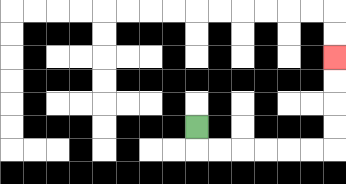{'start': '[8, 5]', 'end': '[14, 2]', 'path_directions': 'D,R,R,R,R,R,R,U,U,U,U', 'path_coordinates': '[[8, 5], [8, 6], [9, 6], [10, 6], [11, 6], [12, 6], [13, 6], [14, 6], [14, 5], [14, 4], [14, 3], [14, 2]]'}